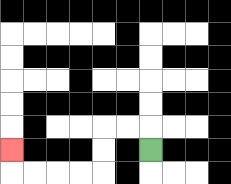{'start': '[6, 6]', 'end': '[0, 6]', 'path_directions': 'U,L,L,D,D,L,L,L,L,U', 'path_coordinates': '[[6, 6], [6, 5], [5, 5], [4, 5], [4, 6], [4, 7], [3, 7], [2, 7], [1, 7], [0, 7], [0, 6]]'}